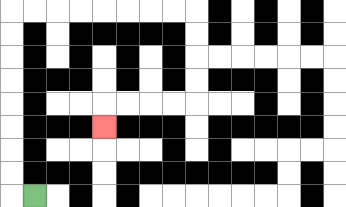{'start': '[1, 8]', 'end': '[4, 5]', 'path_directions': 'L,U,U,U,U,U,U,U,U,R,R,R,R,R,R,R,R,D,D,D,D,L,L,L,L,D', 'path_coordinates': '[[1, 8], [0, 8], [0, 7], [0, 6], [0, 5], [0, 4], [0, 3], [0, 2], [0, 1], [0, 0], [1, 0], [2, 0], [3, 0], [4, 0], [5, 0], [6, 0], [7, 0], [8, 0], [8, 1], [8, 2], [8, 3], [8, 4], [7, 4], [6, 4], [5, 4], [4, 4], [4, 5]]'}